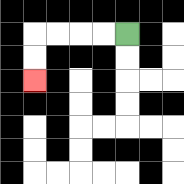{'start': '[5, 1]', 'end': '[1, 3]', 'path_directions': 'L,L,L,L,D,D', 'path_coordinates': '[[5, 1], [4, 1], [3, 1], [2, 1], [1, 1], [1, 2], [1, 3]]'}